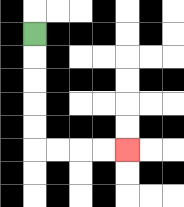{'start': '[1, 1]', 'end': '[5, 6]', 'path_directions': 'D,D,D,D,D,R,R,R,R', 'path_coordinates': '[[1, 1], [1, 2], [1, 3], [1, 4], [1, 5], [1, 6], [2, 6], [3, 6], [4, 6], [5, 6]]'}